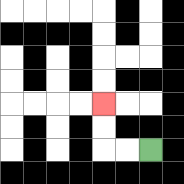{'start': '[6, 6]', 'end': '[4, 4]', 'path_directions': 'L,L,U,U', 'path_coordinates': '[[6, 6], [5, 6], [4, 6], [4, 5], [4, 4]]'}